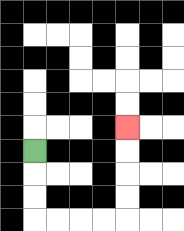{'start': '[1, 6]', 'end': '[5, 5]', 'path_directions': 'D,D,D,R,R,R,R,U,U,U,U', 'path_coordinates': '[[1, 6], [1, 7], [1, 8], [1, 9], [2, 9], [3, 9], [4, 9], [5, 9], [5, 8], [5, 7], [5, 6], [5, 5]]'}